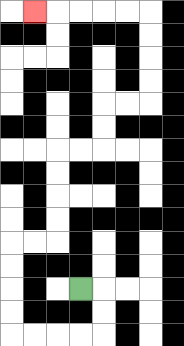{'start': '[3, 12]', 'end': '[1, 0]', 'path_directions': 'R,D,D,L,L,L,L,U,U,U,U,R,R,U,U,U,U,R,R,U,U,R,R,U,U,U,U,L,L,L,L,L', 'path_coordinates': '[[3, 12], [4, 12], [4, 13], [4, 14], [3, 14], [2, 14], [1, 14], [0, 14], [0, 13], [0, 12], [0, 11], [0, 10], [1, 10], [2, 10], [2, 9], [2, 8], [2, 7], [2, 6], [3, 6], [4, 6], [4, 5], [4, 4], [5, 4], [6, 4], [6, 3], [6, 2], [6, 1], [6, 0], [5, 0], [4, 0], [3, 0], [2, 0], [1, 0]]'}